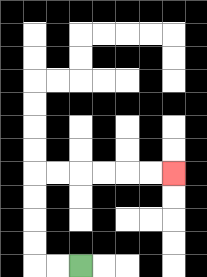{'start': '[3, 11]', 'end': '[7, 7]', 'path_directions': 'L,L,U,U,U,U,R,R,R,R,R,R', 'path_coordinates': '[[3, 11], [2, 11], [1, 11], [1, 10], [1, 9], [1, 8], [1, 7], [2, 7], [3, 7], [4, 7], [5, 7], [6, 7], [7, 7]]'}